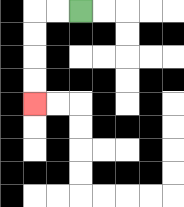{'start': '[3, 0]', 'end': '[1, 4]', 'path_directions': 'L,L,D,D,D,D', 'path_coordinates': '[[3, 0], [2, 0], [1, 0], [1, 1], [1, 2], [1, 3], [1, 4]]'}